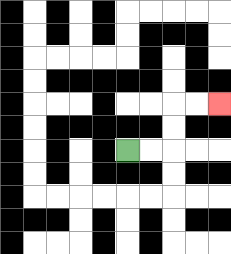{'start': '[5, 6]', 'end': '[9, 4]', 'path_directions': 'R,R,U,U,R,R', 'path_coordinates': '[[5, 6], [6, 6], [7, 6], [7, 5], [7, 4], [8, 4], [9, 4]]'}